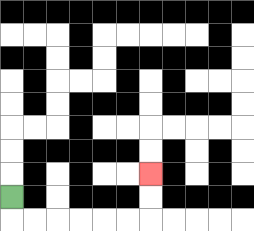{'start': '[0, 8]', 'end': '[6, 7]', 'path_directions': 'D,R,R,R,R,R,R,U,U', 'path_coordinates': '[[0, 8], [0, 9], [1, 9], [2, 9], [3, 9], [4, 9], [5, 9], [6, 9], [6, 8], [6, 7]]'}